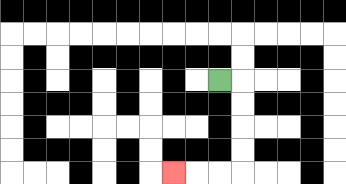{'start': '[9, 3]', 'end': '[7, 7]', 'path_directions': 'R,D,D,D,D,L,L,L', 'path_coordinates': '[[9, 3], [10, 3], [10, 4], [10, 5], [10, 6], [10, 7], [9, 7], [8, 7], [7, 7]]'}